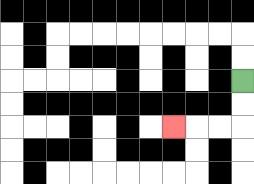{'start': '[10, 3]', 'end': '[7, 5]', 'path_directions': 'D,D,L,L,L', 'path_coordinates': '[[10, 3], [10, 4], [10, 5], [9, 5], [8, 5], [7, 5]]'}